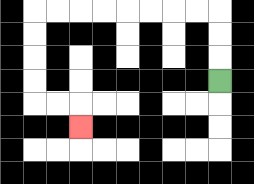{'start': '[9, 3]', 'end': '[3, 5]', 'path_directions': 'U,U,U,L,L,L,L,L,L,L,L,D,D,D,D,R,R,D', 'path_coordinates': '[[9, 3], [9, 2], [9, 1], [9, 0], [8, 0], [7, 0], [6, 0], [5, 0], [4, 0], [3, 0], [2, 0], [1, 0], [1, 1], [1, 2], [1, 3], [1, 4], [2, 4], [3, 4], [3, 5]]'}